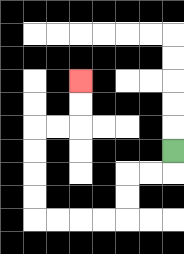{'start': '[7, 6]', 'end': '[3, 3]', 'path_directions': 'D,L,L,D,D,L,L,L,L,U,U,U,U,R,R,U,U', 'path_coordinates': '[[7, 6], [7, 7], [6, 7], [5, 7], [5, 8], [5, 9], [4, 9], [3, 9], [2, 9], [1, 9], [1, 8], [1, 7], [1, 6], [1, 5], [2, 5], [3, 5], [3, 4], [3, 3]]'}